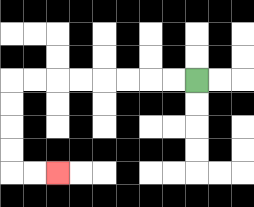{'start': '[8, 3]', 'end': '[2, 7]', 'path_directions': 'L,L,L,L,L,L,L,L,D,D,D,D,R,R', 'path_coordinates': '[[8, 3], [7, 3], [6, 3], [5, 3], [4, 3], [3, 3], [2, 3], [1, 3], [0, 3], [0, 4], [0, 5], [0, 6], [0, 7], [1, 7], [2, 7]]'}